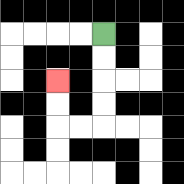{'start': '[4, 1]', 'end': '[2, 3]', 'path_directions': 'D,D,D,D,L,L,U,U', 'path_coordinates': '[[4, 1], [4, 2], [4, 3], [4, 4], [4, 5], [3, 5], [2, 5], [2, 4], [2, 3]]'}